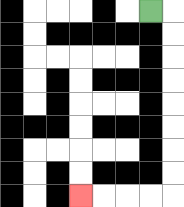{'start': '[6, 0]', 'end': '[3, 8]', 'path_directions': 'R,D,D,D,D,D,D,D,D,L,L,L,L', 'path_coordinates': '[[6, 0], [7, 0], [7, 1], [7, 2], [7, 3], [7, 4], [7, 5], [7, 6], [7, 7], [7, 8], [6, 8], [5, 8], [4, 8], [3, 8]]'}